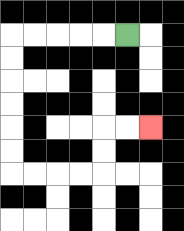{'start': '[5, 1]', 'end': '[6, 5]', 'path_directions': 'L,L,L,L,L,D,D,D,D,D,D,R,R,R,R,U,U,R,R', 'path_coordinates': '[[5, 1], [4, 1], [3, 1], [2, 1], [1, 1], [0, 1], [0, 2], [0, 3], [0, 4], [0, 5], [0, 6], [0, 7], [1, 7], [2, 7], [3, 7], [4, 7], [4, 6], [4, 5], [5, 5], [6, 5]]'}